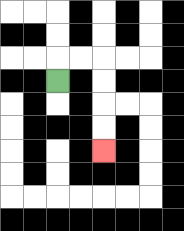{'start': '[2, 3]', 'end': '[4, 6]', 'path_directions': 'U,R,R,D,D,D,D', 'path_coordinates': '[[2, 3], [2, 2], [3, 2], [4, 2], [4, 3], [4, 4], [4, 5], [4, 6]]'}